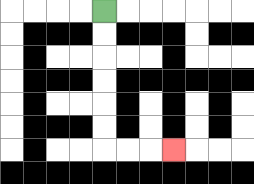{'start': '[4, 0]', 'end': '[7, 6]', 'path_directions': 'D,D,D,D,D,D,R,R,R', 'path_coordinates': '[[4, 0], [4, 1], [4, 2], [4, 3], [4, 4], [4, 5], [4, 6], [5, 6], [6, 6], [7, 6]]'}